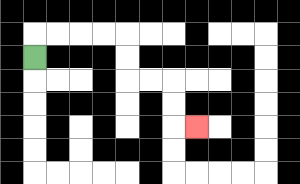{'start': '[1, 2]', 'end': '[8, 5]', 'path_directions': 'U,R,R,R,R,D,D,R,R,D,D,R', 'path_coordinates': '[[1, 2], [1, 1], [2, 1], [3, 1], [4, 1], [5, 1], [5, 2], [5, 3], [6, 3], [7, 3], [7, 4], [7, 5], [8, 5]]'}